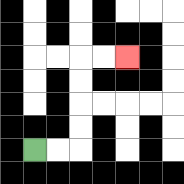{'start': '[1, 6]', 'end': '[5, 2]', 'path_directions': 'R,R,U,U,U,U,R,R', 'path_coordinates': '[[1, 6], [2, 6], [3, 6], [3, 5], [3, 4], [3, 3], [3, 2], [4, 2], [5, 2]]'}